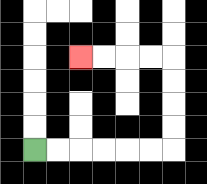{'start': '[1, 6]', 'end': '[3, 2]', 'path_directions': 'R,R,R,R,R,R,U,U,U,U,L,L,L,L', 'path_coordinates': '[[1, 6], [2, 6], [3, 6], [4, 6], [5, 6], [6, 6], [7, 6], [7, 5], [7, 4], [7, 3], [7, 2], [6, 2], [5, 2], [4, 2], [3, 2]]'}